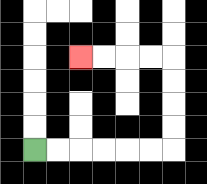{'start': '[1, 6]', 'end': '[3, 2]', 'path_directions': 'R,R,R,R,R,R,U,U,U,U,L,L,L,L', 'path_coordinates': '[[1, 6], [2, 6], [3, 6], [4, 6], [5, 6], [6, 6], [7, 6], [7, 5], [7, 4], [7, 3], [7, 2], [6, 2], [5, 2], [4, 2], [3, 2]]'}